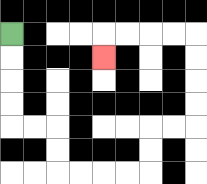{'start': '[0, 1]', 'end': '[4, 2]', 'path_directions': 'D,D,D,D,R,R,D,D,R,R,R,R,U,U,R,R,U,U,U,U,L,L,L,L,D', 'path_coordinates': '[[0, 1], [0, 2], [0, 3], [0, 4], [0, 5], [1, 5], [2, 5], [2, 6], [2, 7], [3, 7], [4, 7], [5, 7], [6, 7], [6, 6], [6, 5], [7, 5], [8, 5], [8, 4], [8, 3], [8, 2], [8, 1], [7, 1], [6, 1], [5, 1], [4, 1], [4, 2]]'}